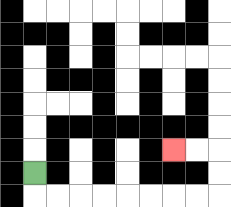{'start': '[1, 7]', 'end': '[7, 6]', 'path_directions': 'D,R,R,R,R,R,R,R,R,U,U,L,L', 'path_coordinates': '[[1, 7], [1, 8], [2, 8], [3, 8], [4, 8], [5, 8], [6, 8], [7, 8], [8, 8], [9, 8], [9, 7], [9, 6], [8, 6], [7, 6]]'}